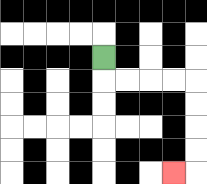{'start': '[4, 2]', 'end': '[7, 7]', 'path_directions': 'D,R,R,R,R,D,D,D,D,L', 'path_coordinates': '[[4, 2], [4, 3], [5, 3], [6, 3], [7, 3], [8, 3], [8, 4], [8, 5], [8, 6], [8, 7], [7, 7]]'}